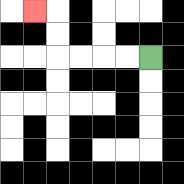{'start': '[6, 2]', 'end': '[1, 0]', 'path_directions': 'L,L,L,L,U,U,L', 'path_coordinates': '[[6, 2], [5, 2], [4, 2], [3, 2], [2, 2], [2, 1], [2, 0], [1, 0]]'}